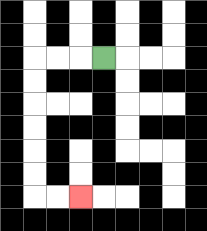{'start': '[4, 2]', 'end': '[3, 8]', 'path_directions': 'L,L,L,D,D,D,D,D,D,R,R', 'path_coordinates': '[[4, 2], [3, 2], [2, 2], [1, 2], [1, 3], [1, 4], [1, 5], [1, 6], [1, 7], [1, 8], [2, 8], [3, 8]]'}